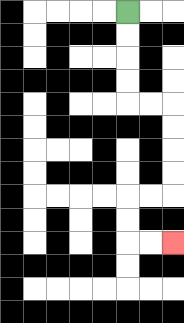{'start': '[5, 0]', 'end': '[7, 10]', 'path_directions': 'D,D,D,D,R,R,D,D,D,D,L,L,D,D,R,R', 'path_coordinates': '[[5, 0], [5, 1], [5, 2], [5, 3], [5, 4], [6, 4], [7, 4], [7, 5], [7, 6], [7, 7], [7, 8], [6, 8], [5, 8], [5, 9], [5, 10], [6, 10], [7, 10]]'}